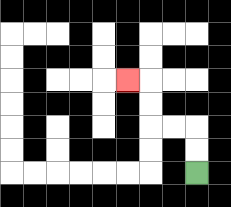{'start': '[8, 7]', 'end': '[5, 3]', 'path_directions': 'U,U,L,L,U,U,L', 'path_coordinates': '[[8, 7], [8, 6], [8, 5], [7, 5], [6, 5], [6, 4], [6, 3], [5, 3]]'}